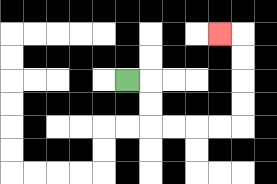{'start': '[5, 3]', 'end': '[9, 1]', 'path_directions': 'R,D,D,R,R,R,R,U,U,U,U,L', 'path_coordinates': '[[5, 3], [6, 3], [6, 4], [6, 5], [7, 5], [8, 5], [9, 5], [10, 5], [10, 4], [10, 3], [10, 2], [10, 1], [9, 1]]'}